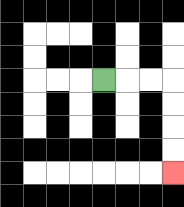{'start': '[4, 3]', 'end': '[7, 7]', 'path_directions': 'R,R,R,D,D,D,D', 'path_coordinates': '[[4, 3], [5, 3], [6, 3], [7, 3], [7, 4], [7, 5], [7, 6], [7, 7]]'}